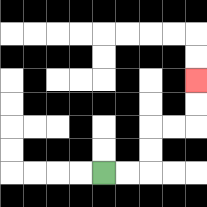{'start': '[4, 7]', 'end': '[8, 3]', 'path_directions': 'R,R,U,U,R,R,U,U', 'path_coordinates': '[[4, 7], [5, 7], [6, 7], [6, 6], [6, 5], [7, 5], [8, 5], [8, 4], [8, 3]]'}